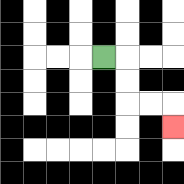{'start': '[4, 2]', 'end': '[7, 5]', 'path_directions': 'R,D,D,R,R,D', 'path_coordinates': '[[4, 2], [5, 2], [5, 3], [5, 4], [6, 4], [7, 4], [7, 5]]'}